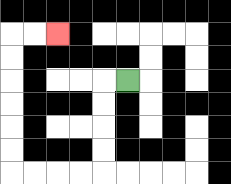{'start': '[5, 3]', 'end': '[2, 1]', 'path_directions': 'L,D,D,D,D,L,L,L,L,U,U,U,U,U,U,R,R', 'path_coordinates': '[[5, 3], [4, 3], [4, 4], [4, 5], [4, 6], [4, 7], [3, 7], [2, 7], [1, 7], [0, 7], [0, 6], [0, 5], [0, 4], [0, 3], [0, 2], [0, 1], [1, 1], [2, 1]]'}